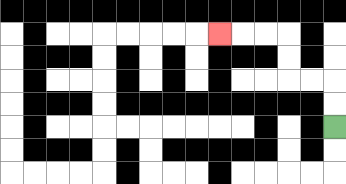{'start': '[14, 5]', 'end': '[9, 1]', 'path_directions': 'U,U,L,L,U,U,L,L,L', 'path_coordinates': '[[14, 5], [14, 4], [14, 3], [13, 3], [12, 3], [12, 2], [12, 1], [11, 1], [10, 1], [9, 1]]'}